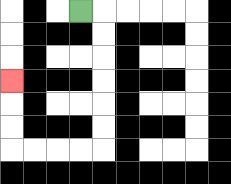{'start': '[3, 0]', 'end': '[0, 3]', 'path_directions': 'R,D,D,D,D,D,D,L,L,L,L,U,U,U', 'path_coordinates': '[[3, 0], [4, 0], [4, 1], [4, 2], [4, 3], [4, 4], [4, 5], [4, 6], [3, 6], [2, 6], [1, 6], [0, 6], [0, 5], [0, 4], [0, 3]]'}